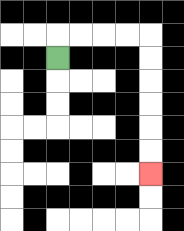{'start': '[2, 2]', 'end': '[6, 7]', 'path_directions': 'U,R,R,R,R,D,D,D,D,D,D', 'path_coordinates': '[[2, 2], [2, 1], [3, 1], [4, 1], [5, 1], [6, 1], [6, 2], [6, 3], [6, 4], [6, 5], [6, 6], [6, 7]]'}